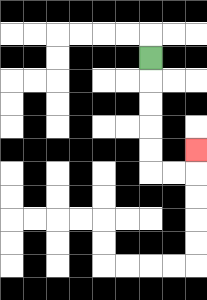{'start': '[6, 2]', 'end': '[8, 6]', 'path_directions': 'D,D,D,D,D,R,R,U', 'path_coordinates': '[[6, 2], [6, 3], [6, 4], [6, 5], [6, 6], [6, 7], [7, 7], [8, 7], [8, 6]]'}